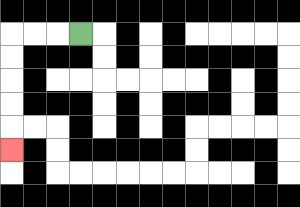{'start': '[3, 1]', 'end': '[0, 6]', 'path_directions': 'L,L,L,D,D,D,D,D', 'path_coordinates': '[[3, 1], [2, 1], [1, 1], [0, 1], [0, 2], [0, 3], [0, 4], [0, 5], [0, 6]]'}